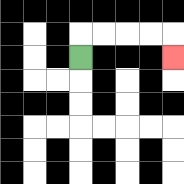{'start': '[3, 2]', 'end': '[7, 2]', 'path_directions': 'U,R,R,R,R,D', 'path_coordinates': '[[3, 2], [3, 1], [4, 1], [5, 1], [6, 1], [7, 1], [7, 2]]'}